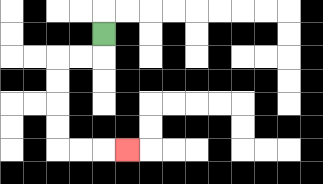{'start': '[4, 1]', 'end': '[5, 6]', 'path_directions': 'D,L,L,D,D,D,D,R,R,R', 'path_coordinates': '[[4, 1], [4, 2], [3, 2], [2, 2], [2, 3], [2, 4], [2, 5], [2, 6], [3, 6], [4, 6], [5, 6]]'}